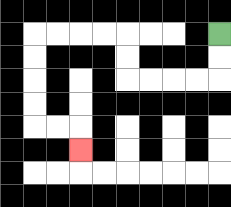{'start': '[9, 1]', 'end': '[3, 6]', 'path_directions': 'D,D,L,L,L,L,U,U,L,L,L,L,D,D,D,D,R,R,D', 'path_coordinates': '[[9, 1], [9, 2], [9, 3], [8, 3], [7, 3], [6, 3], [5, 3], [5, 2], [5, 1], [4, 1], [3, 1], [2, 1], [1, 1], [1, 2], [1, 3], [1, 4], [1, 5], [2, 5], [3, 5], [3, 6]]'}